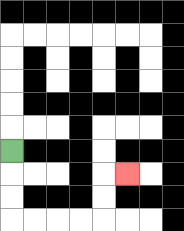{'start': '[0, 6]', 'end': '[5, 7]', 'path_directions': 'D,D,D,R,R,R,R,U,U,R', 'path_coordinates': '[[0, 6], [0, 7], [0, 8], [0, 9], [1, 9], [2, 9], [3, 9], [4, 9], [4, 8], [4, 7], [5, 7]]'}